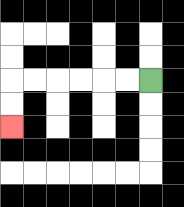{'start': '[6, 3]', 'end': '[0, 5]', 'path_directions': 'L,L,L,L,L,L,D,D', 'path_coordinates': '[[6, 3], [5, 3], [4, 3], [3, 3], [2, 3], [1, 3], [0, 3], [0, 4], [0, 5]]'}